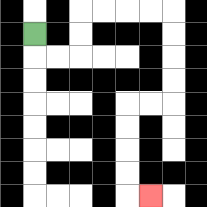{'start': '[1, 1]', 'end': '[6, 8]', 'path_directions': 'D,R,R,U,U,R,R,R,R,D,D,D,D,L,L,D,D,D,D,R', 'path_coordinates': '[[1, 1], [1, 2], [2, 2], [3, 2], [3, 1], [3, 0], [4, 0], [5, 0], [6, 0], [7, 0], [7, 1], [7, 2], [7, 3], [7, 4], [6, 4], [5, 4], [5, 5], [5, 6], [5, 7], [5, 8], [6, 8]]'}